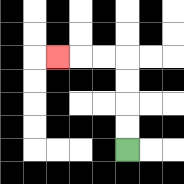{'start': '[5, 6]', 'end': '[2, 2]', 'path_directions': 'U,U,U,U,L,L,L', 'path_coordinates': '[[5, 6], [5, 5], [5, 4], [5, 3], [5, 2], [4, 2], [3, 2], [2, 2]]'}